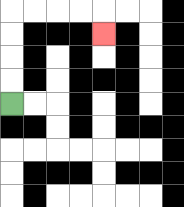{'start': '[0, 4]', 'end': '[4, 1]', 'path_directions': 'U,U,U,U,R,R,R,R,D', 'path_coordinates': '[[0, 4], [0, 3], [0, 2], [0, 1], [0, 0], [1, 0], [2, 0], [3, 0], [4, 0], [4, 1]]'}